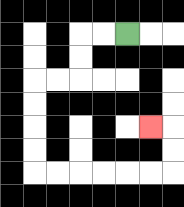{'start': '[5, 1]', 'end': '[6, 5]', 'path_directions': 'L,L,D,D,L,L,D,D,D,D,R,R,R,R,R,R,U,U,L', 'path_coordinates': '[[5, 1], [4, 1], [3, 1], [3, 2], [3, 3], [2, 3], [1, 3], [1, 4], [1, 5], [1, 6], [1, 7], [2, 7], [3, 7], [4, 7], [5, 7], [6, 7], [7, 7], [7, 6], [7, 5], [6, 5]]'}